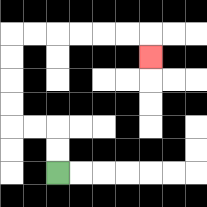{'start': '[2, 7]', 'end': '[6, 2]', 'path_directions': 'U,U,L,L,U,U,U,U,R,R,R,R,R,R,D', 'path_coordinates': '[[2, 7], [2, 6], [2, 5], [1, 5], [0, 5], [0, 4], [0, 3], [0, 2], [0, 1], [1, 1], [2, 1], [3, 1], [4, 1], [5, 1], [6, 1], [6, 2]]'}